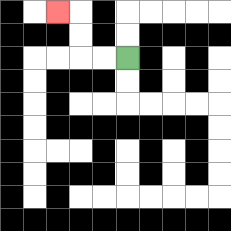{'start': '[5, 2]', 'end': '[2, 0]', 'path_directions': 'L,L,U,U,L', 'path_coordinates': '[[5, 2], [4, 2], [3, 2], [3, 1], [3, 0], [2, 0]]'}